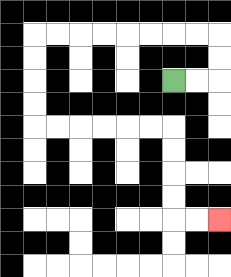{'start': '[7, 3]', 'end': '[9, 9]', 'path_directions': 'R,R,U,U,L,L,L,L,L,L,L,L,D,D,D,D,R,R,R,R,R,R,D,D,D,D,R,R', 'path_coordinates': '[[7, 3], [8, 3], [9, 3], [9, 2], [9, 1], [8, 1], [7, 1], [6, 1], [5, 1], [4, 1], [3, 1], [2, 1], [1, 1], [1, 2], [1, 3], [1, 4], [1, 5], [2, 5], [3, 5], [4, 5], [5, 5], [6, 5], [7, 5], [7, 6], [7, 7], [7, 8], [7, 9], [8, 9], [9, 9]]'}